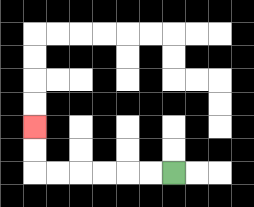{'start': '[7, 7]', 'end': '[1, 5]', 'path_directions': 'L,L,L,L,L,L,U,U', 'path_coordinates': '[[7, 7], [6, 7], [5, 7], [4, 7], [3, 7], [2, 7], [1, 7], [1, 6], [1, 5]]'}